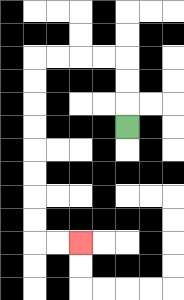{'start': '[5, 5]', 'end': '[3, 10]', 'path_directions': 'U,U,U,L,L,L,L,D,D,D,D,D,D,D,D,R,R', 'path_coordinates': '[[5, 5], [5, 4], [5, 3], [5, 2], [4, 2], [3, 2], [2, 2], [1, 2], [1, 3], [1, 4], [1, 5], [1, 6], [1, 7], [1, 8], [1, 9], [1, 10], [2, 10], [3, 10]]'}